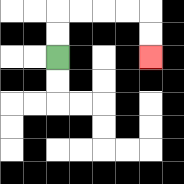{'start': '[2, 2]', 'end': '[6, 2]', 'path_directions': 'U,U,R,R,R,R,D,D', 'path_coordinates': '[[2, 2], [2, 1], [2, 0], [3, 0], [4, 0], [5, 0], [6, 0], [6, 1], [6, 2]]'}